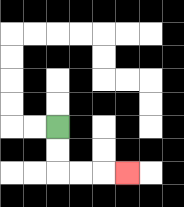{'start': '[2, 5]', 'end': '[5, 7]', 'path_directions': 'D,D,R,R,R', 'path_coordinates': '[[2, 5], [2, 6], [2, 7], [3, 7], [4, 7], [5, 7]]'}